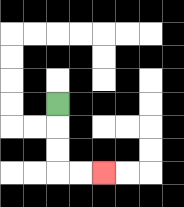{'start': '[2, 4]', 'end': '[4, 7]', 'path_directions': 'D,D,D,R,R', 'path_coordinates': '[[2, 4], [2, 5], [2, 6], [2, 7], [3, 7], [4, 7]]'}